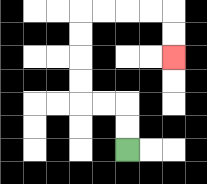{'start': '[5, 6]', 'end': '[7, 2]', 'path_directions': 'U,U,L,L,U,U,U,U,R,R,R,R,D,D', 'path_coordinates': '[[5, 6], [5, 5], [5, 4], [4, 4], [3, 4], [3, 3], [3, 2], [3, 1], [3, 0], [4, 0], [5, 0], [6, 0], [7, 0], [7, 1], [7, 2]]'}